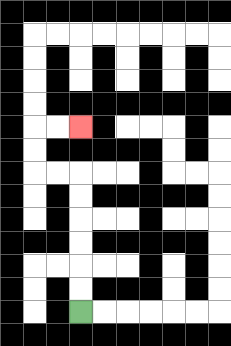{'start': '[3, 13]', 'end': '[3, 5]', 'path_directions': 'U,U,U,U,U,U,L,L,U,U,R,R', 'path_coordinates': '[[3, 13], [3, 12], [3, 11], [3, 10], [3, 9], [3, 8], [3, 7], [2, 7], [1, 7], [1, 6], [1, 5], [2, 5], [3, 5]]'}